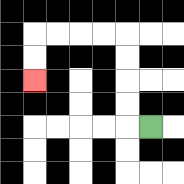{'start': '[6, 5]', 'end': '[1, 3]', 'path_directions': 'L,U,U,U,U,L,L,L,L,D,D', 'path_coordinates': '[[6, 5], [5, 5], [5, 4], [5, 3], [5, 2], [5, 1], [4, 1], [3, 1], [2, 1], [1, 1], [1, 2], [1, 3]]'}